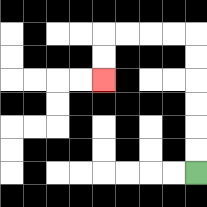{'start': '[8, 7]', 'end': '[4, 3]', 'path_directions': 'U,U,U,U,U,U,L,L,L,L,D,D', 'path_coordinates': '[[8, 7], [8, 6], [8, 5], [8, 4], [8, 3], [8, 2], [8, 1], [7, 1], [6, 1], [5, 1], [4, 1], [4, 2], [4, 3]]'}